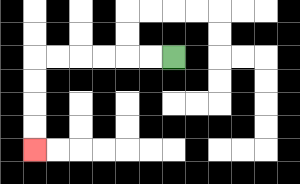{'start': '[7, 2]', 'end': '[1, 6]', 'path_directions': 'L,L,L,L,L,L,D,D,D,D', 'path_coordinates': '[[7, 2], [6, 2], [5, 2], [4, 2], [3, 2], [2, 2], [1, 2], [1, 3], [1, 4], [1, 5], [1, 6]]'}